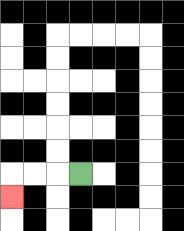{'start': '[3, 7]', 'end': '[0, 8]', 'path_directions': 'L,L,L,D', 'path_coordinates': '[[3, 7], [2, 7], [1, 7], [0, 7], [0, 8]]'}